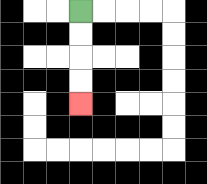{'start': '[3, 0]', 'end': '[3, 4]', 'path_directions': 'D,D,D,D', 'path_coordinates': '[[3, 0], [3, 1], [3, 2], [3, 3], [3, 4]]'}